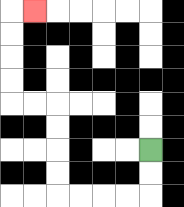{'start': '[6, 6]', 'end': '[1, 0]', 'path_directions': 'D,D,L,L,L,L,U,U,U,U,L,L,U,U,U,U,R', 'path_coordinates': '[[6, 6], [6, 7], [6, 8], [5, 8], [4, 8], [3, 8], [2, 8], [2, 7], [2, 6], [2, 5], [2, 4], [1, 4], [0, 4], [0, 3], [0, 2], [0, 1], [0, 0], [1, 0]]'}